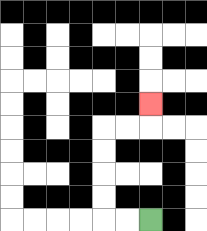{'start': '[6, 9]', 'end': '[6, 4]', 'path_directions': 'L,L,U,U,U,U,R,R,U', 'path_coordinates': '[[6, 9], [5, 9], [4, 9], [4, 8], [4, 7], [4, 6], [4, 5], [5, 5], [6, 5], [6, 4]]'}